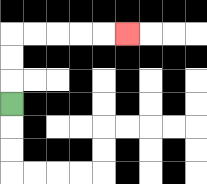{'start': '[0, 4]', 'end': '[5, 1]', 'path_directions': 'U,U,U,R,R,R,R,R', 'path_coordinates': '[[0, 4], [0, 3], [0, 2], [0, 1], [1, 1], [2, 1], [3, 1], [4, 1], [5, 1]]'}